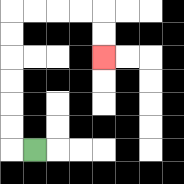{'start': '[1, 6]', 'end': '[4, 2]', 'path_directions': 'L,U,U,U,U,U,U,R,R,R,R,D,D', 'path_coordinates': '[[1, 6], [0, 6], [0, 5], [0, 4], [0, 3], [0, 2], [0, 1], [0, 0], [1, 0], [2, 0], [3, 0], [4, 0], [4, 1], [4, 2]]'}